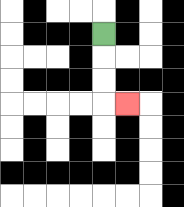{'start': '[4, 1]', 'end': '[5, 4]', 'path_directions': 'D,D,D,R', 'path_coordinates': '[[4, 1], [4, 2], [4, 3], [4, 4], [5, 4]]'}